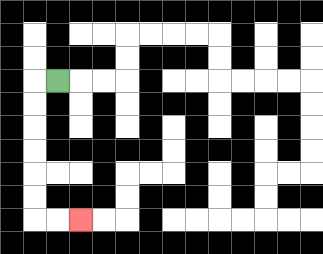{'start': '[2, 3]', 'end': '[3, 9]', 'path_directions': 'L,D,D,D,D,D,D,R,R', 'path_coordinates': '[[2, 3], [1, 3], [1, 4], [1, 5], [1, 6], [1, 7], [1, 8], [1, 9], [2, 9], [3, 9]]'}